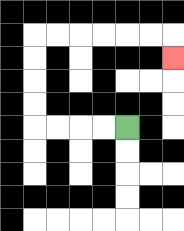{'start': '[5, 5]', 'end': '[7, 2]', 'path_directions': 'L,L,L,L,U,U,U,U,R,R,R,R,R,R,D', 'path_coordinates': '[[5, 5], [4, 5], [3, 5], [2, 5], [1, 5], [1, 4], [1, 3], [1, 2], [1, 1], [2, 1], [3, 1], [4, 1], [5, 1], [6, 1], [7, 1], [7, 2]]'}